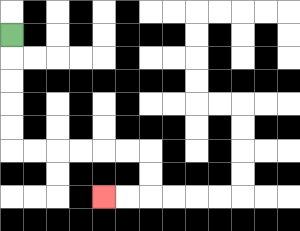{'start': '[0, 1]', 'end': '[4, 8]', 'path_directions': 'D,D,D,D,D,R,R,R,R,R,R,D,D,L,L', 'path_coordinates': '[[0, 1], [0, 2], [0, 3], [0, 4], [0, 5], [0, 6], [1, 6], [2, 6], [3, 6], [4, 6], [5, 6], [6, 6], [6, 7], [6, 8], [5, 8], [4, 8]]'}